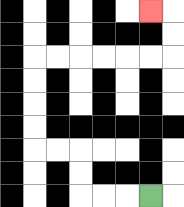{'start': '[6, 8]', 'end': '[6, 0]', 'path_directions': 'L,L,L,U,U,L,L,U,U,U,U,R,R,R,R,R,R,U,U,L', 'path_coordinates': '[[6, 8], [5, 8], [4, 8], [3, 8], [3, 7], [3, 6], [2, 6], [1, 6], [1, 5], [1, 4], [1, 3], [1, 2], [2, 2], [3, 2], [4, 2], [5, 2], [6, 2], [7, 2], [7, 1], [7, 0], [6, 0]]'}